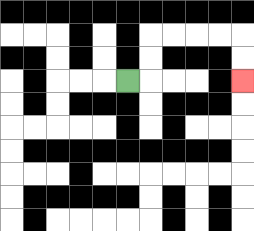{'start': '[5, 3]', 'end': '[10, 3]', 'path_directions': 'R,U,U,R,R,R,R,D,D', 'path_coordinates': '[[5, 3], [6, 3], [6, 2], [6, 1], [7, 1], [8, 1], [9, 1], [10, 1], [10, 2], [10, 3]]'}